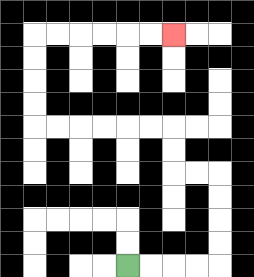{'start': '[5, 11]', 'end': '[7, 1]', 'path_directions': 'R,R,R,R,U,U,U,U,L,L,U,U,L,L,L,L,L,L,U,U,U,U,R,R,R,R,R,R', 'path_coordinates': '[[5, 11], [6, 11], [7, 11], [8, 11], [9, 11], [9, 10], [9, 9], [9, 8], [9, 7], [8, 7], [7, 7], [7, 6], [7, 5], [6, 5], [5, 5], [4, 5], [3, 5], [2, 5], [1, 5], [1, 4], [1, 3], [1, 2], [1, 1], [2, 1], [3, 1], [4, 1], [5, 1], [6, 1], [7, 1]]'}